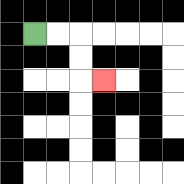{'start': '[1, 1]', 'end': '[4, 3]', 'path_directions': 'R,R,D,D,R', 'path_coordinates': '[[1, 1], [2, 1], [3, 1], [3, 2], [3, 3], [4, 3]]'}